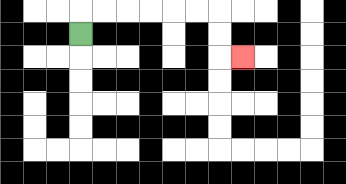{'start': '[3, 1]', 'end': '[10, 2]', 'path_directions': 'U,R,R,R,R,R,R,D,D,R', 'path_coordinates': '[[3, 1], [3, 0], [4, 0], [5, 0], [6, 0], [7, 0], [8, 0], [9, 0], [9, 1], [9, 2], [10, 2]]'}